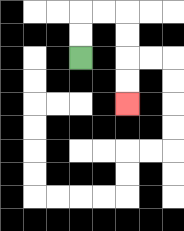{'start': '[3, 2]', 'end': '[5, 4]', 'path_directions': 'U,U,R,R,D,D,D,D', 'path_coordinates': '[[3, 2], [3, 1], [3, 0], [4, 0], [5, 0], [5, 1], [5, 2], [5, 3], [5, 4]]'}